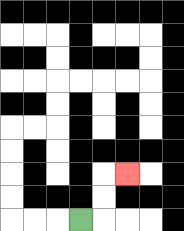{'start': '[3, 9]', 'end': '[5, 7]', 'path_directions': 'R,U,U,R', 'path_coordinates': '[[3, 9], [4, 9], [4, 8], [4, 7], [5, 7]]'}